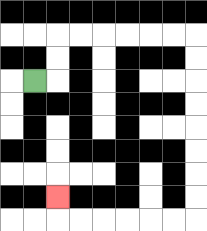{'start': '[1, 3]', 'end': '[2, 8]', 'path_directions': 'R,U,U,R,R,R,R,R,R,D,D,D,D,D,D,D,D,L,L,L,L,L,L,U', 'path_coordinates': '[[1, 3], [2, 3], [2, 2], [2, 1], [3, 1], [4, 1], [5, 1], [6, 1], [7, 1], [8, 1], [8, 2], [8, 3], [8, 4], [8, 5], [8, 6], [8, 7], [8, 8], [8, 9], [7, 9], [6, 9], [5, 9], [4, 9], [3, 9], [2, 9], [2, 8]]'}